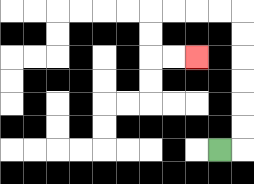{'start': '[9, 6]', 'end': '[8, 2]', 'path_directions': 'R,U,U,U,U,U,U,L,L,L,L,D,D,R,R', 'path_coordinates': '[[9, 6], [10, 6], [10, 5], [10, 4], [10, 3], [10, 2], [10, 1], [10, 0], [9, 0], [8, 0], [7, 0], [6, 0], [6, 1], [6, 2], [7, 2], [8, 2]]'}